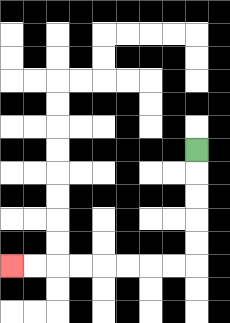{'start': '[8, 6]', 'end': '[0, 11]', 'path_directions': 'D,D,D,D,D,L,L,L,L,L,L,L,L', 'path_coordinates': '[[8, 6], [8, 7], [8, 8], [8, 9], [8, 10], [8, 11], [7, 11], [6, 11], [5, 11], [4, 11], [3, 11], [2, 11], [1, 11], [0, 11]]'}